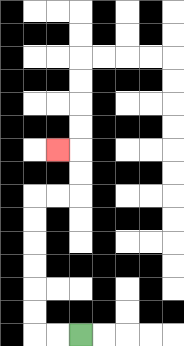{'start': '[3, 14]', 'end': '[2, 6]', 'path_directions': 'L,L,U,U,U,U,U,U,R,R,U,U,L', 'path_coordinates': '[[3, 14], [2, 14], [1, 14], [1, 13], [1, 12], [1, 11], [1, 10], [1, 9], [1, 8], [2, 8], [3, 8], [3, 7], [3, 6], [2, 6]]'}